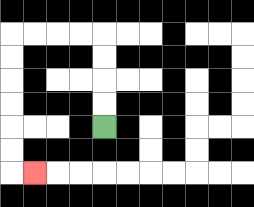{'start': '[4, 5]', 'end': '[1, 7]', 'path_directions': 'U,U,U,U,L,L,L,L,D,D,D,D,D,D,R', 'path_coordinates': '[[4, 5], [4, 4], [4, 3], [4, 2], [4, 1], [3, 1], [2, 1], [1, 1], [0, 1], [0, 2], [0, 3], [0, 4], [0, 5], [0, 6], [0, 7], [1, 7]]'}